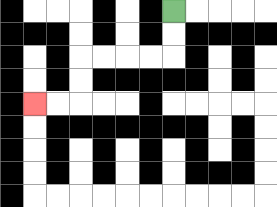{'start': '[7, 0]', 'end': '[1, 4]', 'path_directions': 'D,D,L,L,L,L,D,D,L,L', 'path_coordinates': '[[7, 0], [7, 1], [7, 2], [6, 2], [5, 2], [4, 2], [3, 2], [3, 3], [3, 4], [2, 4], [1, 4]]'}